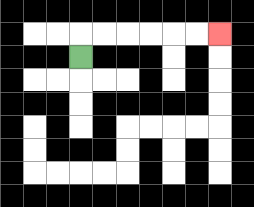{'start': '[3, 2]', 'end': '[9, 1]', 'path_directions': 'U,R,R,R,R,R,R', 'path_coordinates': '[[3, 2], [3, 1], [4, 1], [5, 1], [6, 1], [7, 1], [8, 1], [9, 1]]'}